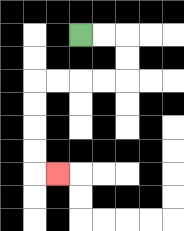{'start': '[3, 1]', 'end': '[2, 7]', 'path_directions': 'R,R,D,D,L,L,L,L,D,D,D,D,R', 'path_coordinates': '[[3, 1], [4, 1], [5, 1], [5, 2], [5, 3], [4, 3], [3, 3], [2, 3], [1, 3], [1, 4], [1, 5], [1, 6], [1, 7], [2, 7]]'}